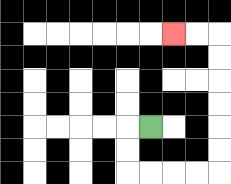{'start': '[6, 5]', 'end': '[7, 1]', 'path_directions': 'L,D,D,R,R,R,R,U,U,U,U,U,U,L,L', 'path_coordinates': '[[6, 5], [5, 5], [5, 6], [5, 7], [6, 7], [7, 7], [8, 7], [9, 7], [9, 6], [9, 5], [9, 4], [9, 3], [9, 2], [9, 1], [8, 1], [7, 1]]'}